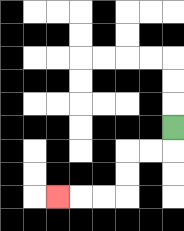{'start': '[7, 5]', 'end': '[2, 8]', 'path_directions': 'D,L,L,D,D,L,L,L', 'path_coordinates': '[[7, 5], [7, 6], [6, 6], [5, 6], [5, 7], [5, 8], [4, 8], [3, 8], [2, 8]]'}